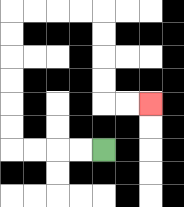{'start': '[4, 6]', 'end': '[6, 4]', 'path_directions': 'L,L,L,L,U,U,U,U,U,U,R,R,R,R,D,D,D,D,R,R', 'path_coordinates': '[[4, 6], [3, 6], [2, 6], [1, 6], [0, 6], [0, 5], [0, 4], [0, 3], [0, 2], [0, 1], [0, 0], [1, 0], [2, 0], [3, 0], [4, 0], [4, 1], [4, 2], [4, 3], [4, 4], [5, 4], [6, 4]]'}